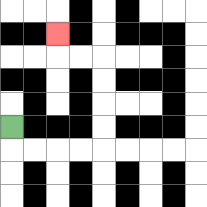{'start': '[0, 5]', 'end': '[2, 1]', 'path_directions': 'D,R,R,R,R,U,U,U,U,L,L,U', 'path_coordinates': '[[0, 5], [0, 6], [1, 6], [2, 6], [3, 6], [4, 6], [4, 5], [4, 4], [4, 3], [4, 2], [3, 2], [2, 2], [2, 1]]'}